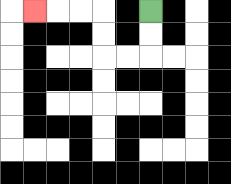{'start': '[6, 0]', 'end': '[1, 0]', 'path_directions': 'D,D,L,L,U,U,L,L,L', 'path_coordinates': '[[6, 0], [6, 1], [6, 2], [5, 2], [4, 2], [4, 1], [4, 0], [3, 0], [2, 0], [1, 0]]'}